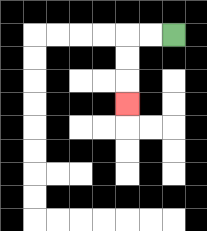{'start': '[7, 1]', 'end': '[5, 4]', 'path_directions': 'L,L,D,D,D', 'path_coordinates': '[[7, 1], [6, 1], [5, 1], [5, 2], [5, 3], [5, 4]]'}